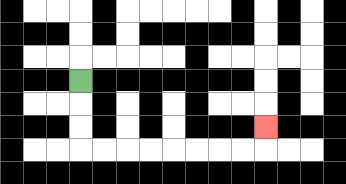{'start': '[3, 3]', 'end': '[11, 5]', 'path_directions': 'D,D,D,R,R,R,R,R,R,R,R,U', 'path_coordinates': '[[3, 3], [3, 4], [3, 5], [3, 6], [4, 6], [5, 6], [6, 6], [7, 6], [8, 6], [9, 6], [10, 6], [11, 6], [11, 5]]'}